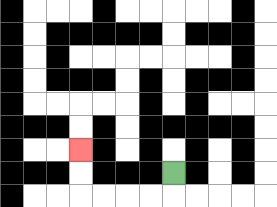{'start': '[7, 7]', 'end': '[3, 6]', 'path_directions': 'D,L,L,L,L,U,U', 'path_coordinates': '[[7, 7], [7, 8], [6, 8], [5, 8], [4, 8], [3, 8], [3, 7], [3, 6]]'}